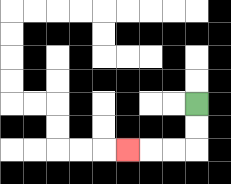{'start': '[8, 4]', 'end': '[5, 6]', 'path_directions': 'D,D,L,L,L', 'path_coordinates': '[[8, 4], [8, 5], [8, 6], [7, 6], [6, 6], [5, 6]]'}